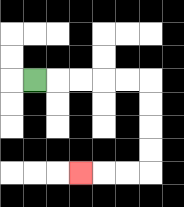{'start': '[1, 3]', 'end': '[3, 7]', 'path_directions': 'R,R,R,R,R,D,D,D,D,L,L,L', 'path_coordinates': '[[1, 3], [2, 3], [3, 3], [4, 3], [5, 3], [6, 3], [6, 4], [6, 5], [6, 6], [6, 7], [5, 7], [4, 7], [3, 7]]'}